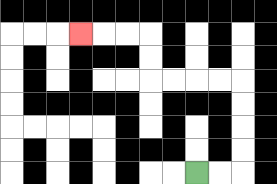{'start': '[8, 7]', 'end': '[3, 1]', 'path_directions': 'R,R,U,U,U,U,L,L,L,L,U,U,L,L,L', 'path_coordinates': '[[8, 7], [9, 7], [10, 7], [10, 6], [10, 5], [10, 4], [10, 3], [9, 3], [8, 3], [7, 3], [6, 3], [6, 2], [6, 1], [5, 1], [4, 1], [3, 1]]'}